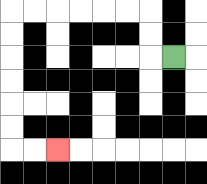{'start': '[7, 2]', 'end': '[2, 6]', 'path_directions': 'L,U,U,L,L,L,L,L,L,D,D,D,D,D,D,R,R', 'path_coordinates': '[[7, 2], [6, 2], [6, 1], [6, 0], [5, 0], [4, 0], [3, 0], [2, 0], [1, 0], [0, 0], [0, 1], [0, 2], [0, 3], [0, 4], [0, 5], [0, 6], [1, 6], [2, 6]]'}